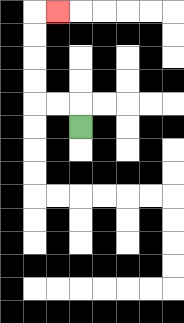{'start': '[3, 5]', 'end': '[2, 0]', 'path_directions': 'U,L,L,U,U,U,U,R', 'path_coordinates': '[[3, 5], [3, 4], [2, 4], [1, 4], [1, 3], [1, 2], [1, 1], [1, 0], [2, 0]]'}